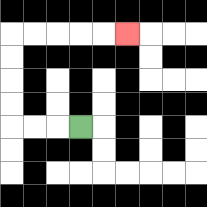{'start': '[3, 5]', 'end': '[5, 1]', 'path_directions': 'L,L,L,U,U,U,U,R,R,R,R,R', 'path_coordinates': '[[3, 5], [2, 5], [1, 5], [0, 5], [0, 4], [0, 3], [0, 2], [0, 1], [1, 1], [2, 1], [3, 1], [4, 1], [5, 1]]'}